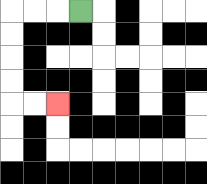{'start': '[3, 0]', 'end': '[2, 4]', 'path_directions': 'L,L,L,D,D,D,D,R,R', 'path_coordinates': '[[3, 0], [2, 0], [1, 0], [0, 0], [0, 1], [0, 2], [0, 3], [0, 4], [1, 4], [2, 4]]'}